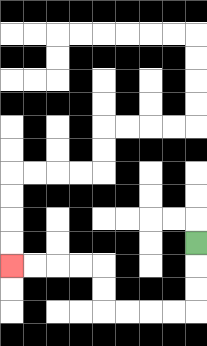{'start': '[8, 10]', 'end': '[0, 11]', 'path_directions': 'D,D,D,L,L,L,L,U,U,L,L,L,L', 'path_coordinates': '[[8, 10], [8, 11], [8, 12], [8, 13], [7, 13], [6, 13], [5, 13], [4, 13], [4, 12], [4, 11], [3, 11], [2, 11], [1, 11], [0, 11]]'}